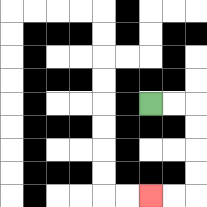{'start': '[6, 4]', 'end': '[6, 8]', 'path_directions': 'R,R,D,D,D,D,L,L', 'path_coordinates': '[[6, 4], [7, 4], [8, 4], [8, 5], [8, 6], [8, 7], [8, 8], [7, 8], [6, 8]]'}